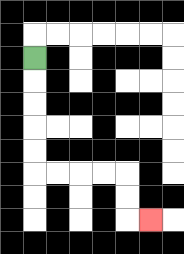{'start': '[1, 2]', 'end': '[6, 9]', 'path_directions': 'D,D,D,D,D,R,R,R,R,D,D,R', 'path_coordinates': '[[1, 2], [1, 3], [1, 4], [1, 5], [1, 6], [1, 7], [2, 7], [3, 7], [4, 7], [5, 7], [5, 8], [5, 9], [6, 9]]'}